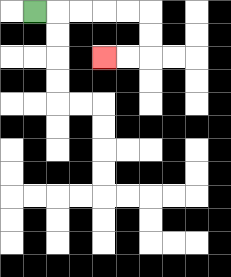{'start': '[1, 0]', 'end': '[4, 2]', 'path_directions': 'R,R,R,R,R,D,D,L,L', 'path_coordinates': '[[1, 0], [2, 0], [3, 0], [4, 0], [5, 0], [6, 0], [6, 1], [6, 2], [5, 2], [4, 2]]'}